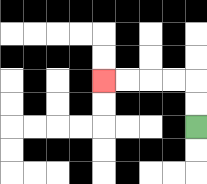{'start': '[8, 5]', 'end': '[4, 3]', 'path_directions': 'U,U,L,L,L,L', 'path_coordinates': '[[8, 5], [8, 4], [8, 3], [7, 3], [6, 3], [5, 3], [4, 3]]'}